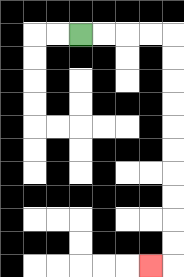{'start': '[3, 1]', 'end': '[6, 11]', 'path_directions': 'R,R,R,R,D,D,D,D,D,D,D,D,D,D,L', 'path_coordinates': '[[3, 1], [4, 1], [5, 1], [6, 1], [7, 1], [7, 2], [7, 3], [7, 4], [7, 5], [7, 6], [7, 7], [7, 8], [7, 9], [7, 10], [7, 11], [6, 11]]'}